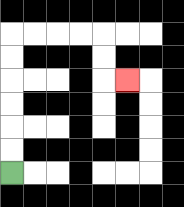{'start': '[0, 7]', 'end': '[5, 3]', 'path_directions': 'U,U,U,U,U,U,R,R,R,R,D,D,R', 'path_coordinates': '[[0, 7], [0, 6], [0, 5], [0, 4], [0, 3], [0, 2], [0, 1], [1, 1], [2, 1], [3, 1], [4, 1], [4, 2], [4, 3], [5, 3]]'}